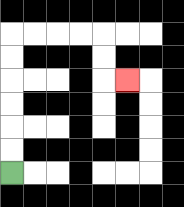{'start': '[0, 7]', 'end': '[5, 3]', 'path_directions': 'U,U,U,U,U,U,R,R,R,R,D,D,R', 'path_coordinates': '[[0, 7], [0, 6], [0, 5], [0, 4], [0, 3], [0, 2], [0, 1], [1, 1], [2, 1], [3, 1], [4, 1], [4, 2], [4, 3], [5, 3]]'}